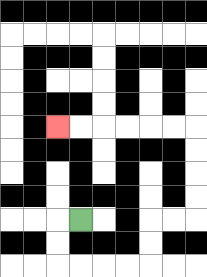{'start': '[3, 9]', 'end': '[2, 5]', 'path_directions': 'L,D,D,R,R,R,R,U,U,R,R,U,U,U,U,L,L,L,L,L,L', 'path_coordinates': '[[3, 9], [2, 9], [2, 10], [2, 11], [3, 11], [4, 11], [5, 11], [6, 11], [6, 10], [6, 9], [7, 9], [8, 9], [8, 8], [8, 7], [8, 6], [8, 5], [7, 5], [6, 5], [5, 5], [4, 5], [3, 5], [2, 5]]'}